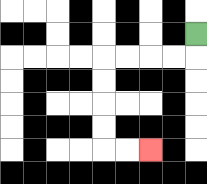{'start': '[8, 1]', 'end': '[6, 6]', 'path_directions': 'D,L,L,L,L,D,D,D,D,R,R', 'path_coordinates': '[[8, 1], [8, 2], [7, 2], [6, 2], [5, 2], [4, 2], [4, 3], [4, 4], [4, 5], [4, 6], [5, 6], [6, 6]]'}